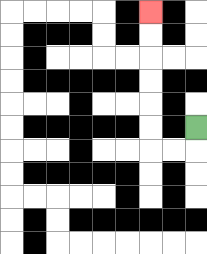{'start': '[8, 5]', 'end': '[6, 0]', 'path_directions': 'D,L,L,U,U,U,U,U,U', 'path_coordinates': '[[8, 5], [8, 6], [7, 6], [6, 6], [6, 5], [6, 4], [6, 3], [6, 2], [6, 1], [6, 0]]'}